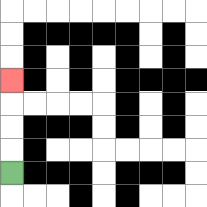{'start': '[0, 7]', 'end': '[0, 3]', 'path_directions': 'U,U,U,U', 'path_coordinates': '[[0, 7], [0, 6], [0, 5], [0, 4], [0, 3]]'}